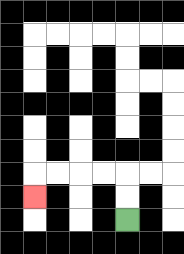{'start': '[5, 9]', 'end': '[1, 8]', 'path_directions': 'U,U,L,L,L,L,D', 'path_coordinates': '[[5, 9], [5, 8], [5, 7], [4, 7], [3, 7], [2, 7], [1, 7], [1, 8]]'}